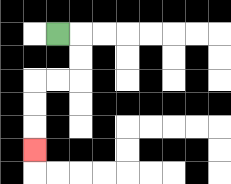{'start': '[2, 1]', 'end': '[1, 6]', 'path_directions': 'R,D,D,L,L,D,D,D', 'path_coordinates': '[[2, 1], [3, 1], [3, 2], [3, 3], [2, 3], [1, 3], [1, 4], [1, 5], [1, 6]]'}